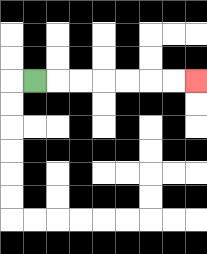{'start': '[1, 3]', 'end': '[8, 3]', 'path_directions': 'R,R,R,R,R,R,R', 'path_coordinates': '[[1, 3], [2, 3], [3, 3], [4, 3], [5, 3], [6, 3], [7, 3], [8, 3]]'}